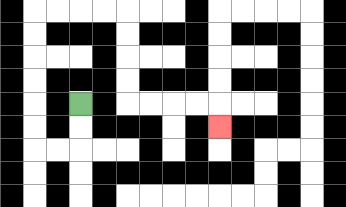{'start': '[3, 4]', 'end': '[9, 5]', 'path_directions': 'D,D,L,L,U,U,U,U,U,U,R,R,R,R,D,D,D,D,R,R,R,R,D', 'path_coordinates': '[[3, 4], [3, 5], [3, 6], [2, 6], [1, 6], [1, 5], [1, 4], [1, 3], [1, 2], [1, 1], [1, 0], [2, 0], [3, 0], [4, 0], [5, 0], [5, 1], [5, 2], [5, 3], [5, 4], [6, 4], [7, 4], [8, 4], [9, 4], [9, 5]]'}